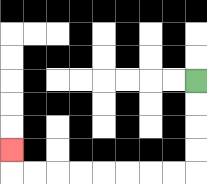{'start': '[8, 3]', 'end': '[0, 6]', 'path_directions': 'D,D,D,D,L,L,L,L,L,L,L,L,U', 'path_coordinates': '[[8, 3], [8, 4], [8, 5], [8, 6], [8, 7], [7, 7], [6, 7], [5, 7], [4, 7], [3, 7], [2, 7], [1, 7], [0, 7], [0, 6]]'}